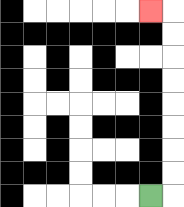{'start': '[6, 8]', 'end': '[6, 0]', 'path_directions': 'R,U,U,U,U,U,U,U,U,L', 'path_coordinates': '[[6, 8], [7, 8], [7, 7], [7, 6], [7, 5], [7, 4], [7, 3], [7, 2], [7, 1], [7, 0], [6, 0]]'}